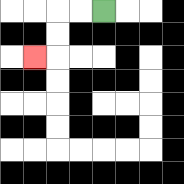{'start': '[4, 0]', 'end': '[1, 2]', 'path_directions': 'L,L,D,D,L', 'path_coordinates': '[[4, 0], [3, 0], [2, 0], [2, 1], [2, 2], [1, 2]]'}